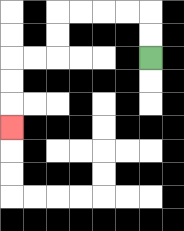{'start': '[6, 2]', 'end': '[0, 5]', 'path_directions': 'U,U,L,L,L,L,D,D,L,L,D,D,D', 'path_coordinates': '[[6, 2], [6, 1], [6, 0], [5, 0], [4, 0], [3, 0], [2, 0], [2, 1], [2, 2], [1, 2], [0, 2], [0, 3], [0, 4], [0, 5]]'}